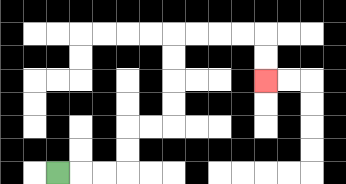{'start': '[2, 7]', 'end': '[11, 3]', 'path_directions': 'R,R,R,U,U,R,R,U,U,U,U,R,R,R,R,D,D', 'path_coordinates': '[[2, 7], [3, 7], [4, 7], [5, 7], [5, 6], [5, 5], [6, 5], [7, 5], [7, 4], [7, 3], [7, 2], [7, 1], [8, 1], [9, 1], [10, 1], [11, 1], [11, 2], [11, 3]]'}